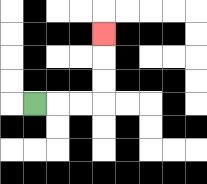{'start': '[1, 4]', 'end': '[4, 1]', 'path_directions': 'R,R,R,U,U,U', 'path_coordinates': '[[1, 4], [2, 4], [3, 4], [4, 4], [4, 3], [4, 2], [4, 1]]'}